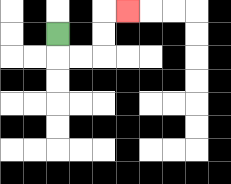{'start': '[2, 1]', 'end': '[5, 0]', 'path_directions': 'D,R,R,U,U,R', 'path_coordinates': '[[2, 1], [2, 2], [3, 2], [4, 2], [4, 1], [4, 0], [5, 0]]'}